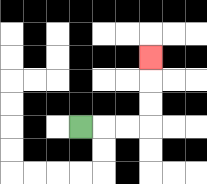{'start': '[3, 5]', 'end': '[6, 2]', 'path_directions': 'R,R,R,U,U,U', 'path_coordinates': '[[3, 5], [4, 5], [5, 5], [6, 5], [6, 4], [6, 3], [6, 2]]'}